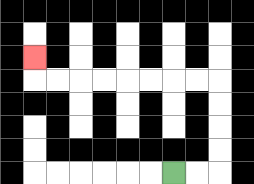{'start': '[7, 7]', 'end': '[1, 2]', 'path_directions': 'R,R,U,U,U,U,L,L,L,L,L,L,L,L,U', 'path_coordinates': '[[7, 7], [8, 7], [9, 7], [9, 6], [9, 5], [9, 4], [9, 3], [8, 3], [7, 3], [6, 3], [5, 3], [4, 3], [3, 3], [2, 3], [1, 3], [1, 2]]'}